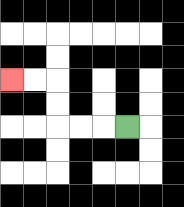{'start': '[5, 5]', 'end': '[0, 3]', 'path_directions': 'L,L,L,U,U,L,L', 'path_coordinates': '[[5, 5], [4, 5], [3, 5], [2, 5], [2, 4], [2, 3], [1, 3], [0, 3]]'}